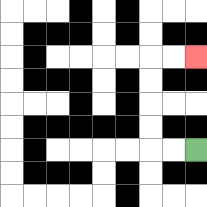{'start': '[8, 6]', 'end': '[8, 2]', 'path_directions': 'L,L,U,U,U,U,R,R', 'path_coordinates': '[[8, 6], [7, 6], [6, 6], [6, 5], [6, 4], [6, 3], [6, 2], [7, 2], [8, 2]]'}